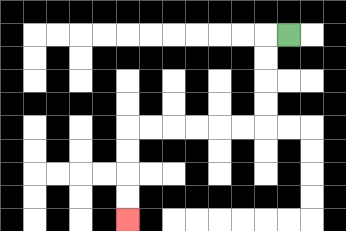{'start': '[12, 1]', 'end': '[5, 9]', 'path_directions': 'L,D,D,D,D,L,L,L,L,L,L,D,D,D,D', 'path_coordinates': '[[12, 1], [11, 1], [11, 2], [11, 3], [11, 4], [11, 5], [10, 5], [9, 5], [8, 5], [7, 5], [6, 5], [5, 5], [5, 6], [5, 7], [5, 8], [5, 9]]'}